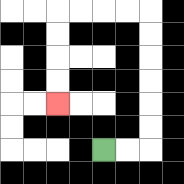{'start': '[4, 6]', 'end': '[2, 4]', 'path_directions': 'R,R,U,U,U,U,U,U,L,L,L,L,D,D,D,D', 'path_coordinates': '[[4, 6], [5, 6], [6, 6], [6, 5], [6, 4], [6, 3], [6, 2], [6, 1], [6, 0], [5, 0], [4, 0], [3, 0], [2, 0], [2, 1], [2, 2], [2, 3], [2, 4]]'}